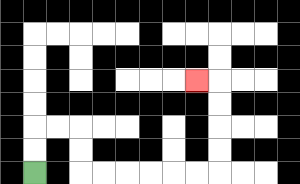{'start': '[1, 7]', 'end': '[8, 3]', 'path_directions': 'U,U,R,R,D,D,R,R,R,R,R,R,U,U,U,U,L', 'path_coordinates': '[[1, 7], [1, 6], [1, 5], [2, 5], [3, 5], [3, 6], [3, 7], [4, 7], [5, 7], [6, 7], [7, 7], [8, 7], [9, 7], [9, 6], [9, 5], [9, 4], [9, 3], [8, 3]]'}